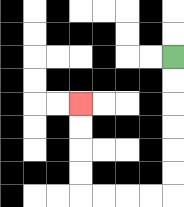{'start': '[7, 2]', 'end': '[3, 4]', 'path_directions': 'D,D,D,D,D,D,L,L,L,L,U,U,U,U', 'path_coordinates': '[[7, 2], [7, 3], [7, 4], [7, 5], [7, 6], [7, 7], [7, 8], [6, 8], [5, 8], [4, 8], [3, 8], [3, 7], [3, 6], [3, 5], [3, 4]]'}